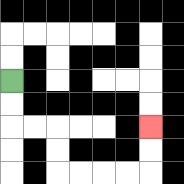{'start': '[0, 3]', 'end': '[6, 5]', 'path_directions': 'D,D,R,R,D,D,R,R,R,R,U,U', 'path_coordinates': '[[0, 3], [0, 4], [0, 5], [1, 5], [2, 5], [2, 6], [2, 7], [3, 7], [4, 7], [5, 7], [6, 7], [6, 6], [6, 5]]'}